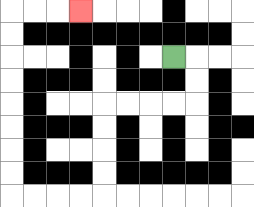{'start': '[7, 2]', 'end': '[3, 0]', 'path_directions': 'R,D,D,L,L,L,L,D,D,D,D,L,L,L,L,U,U,U,U,U,U,U,U,R,R,R', 'path_coordinates': '[[7, 2], [8, 2], [8, 3], [8, 4], [7, 4], [6, 4], [5, 4], [4, 4], [4, 5], [4, 6], [4, 7], [4, 8], [3, 8], [2, 8], [1, 8], [0, 8], [0, 7], [0, 6], [0, 5], [0, 4], [0, 3], [0, 2], [0, 1], [0, 0], [1, 0], [2, 0], [3, 0]]'}